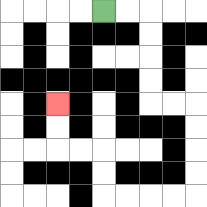{'start': '[4, 0]', 'end': '[2, 4]', 'path_directions': 'R,R,D,D,D,D,R,R,D,D,D,D,L,L,L,L,U,U,L,L,U,U', 'path_coordinates': '[[4, 0], [5, 0], [6, 0], [6, 1], [6, 2], [6, 3], [6, 4], [7, 4], [8, 4], [8, 5], [8, 6], [8, 7], [8, 8], [7, 8], [6, 8], [5, 8], [4, 8], [4, 7], [4, 6], [3, 6], [2, 6], [2, 5], [2, 4]]'}